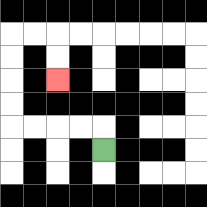{'start': '[4, 6]', 'end': '[2, 3]', 'path_directions': 'U,L,L,L,L,U,U,U,U,R,R,D,D', 'path_coordinates': '[[4, 6], [4, 5], [3, 5], [2, 5], [1, 5], [0, 5], [0, 4], [0, 3], [0, 2], [0, 1], [1, 1], [2, 1], [2, 2], [2, 3]]'}